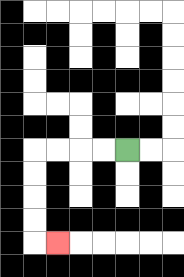{'start': '[5, 6]', 'end': '[2, 10]', 'path_directions': 'L,L,L,L,D,D,D,D,R', 'path_coordinates': '[[5, 6], [4, 6], [3, 6], [2, 6], [1, 6], [1, 7], [1, 8], [1, 9], [1, 10], [2, 10]]'}